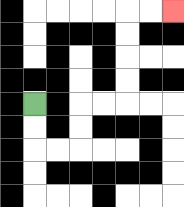{'start': '[1, 4]', 'end': '[7, 0]', 'path_directions': 'D,D,R,R,U,U,R,R,U,U,U,U,R,R', 'path_coordinates': '[[1, 4], [1, 5], [1, 6], [2, 6], [3, 6], [3, 5], [3, 4], [4, 4], [5, 4], [5, 3], [5, 2], [5, 1], [5, 0], [6, 0], [7, 0]]'}